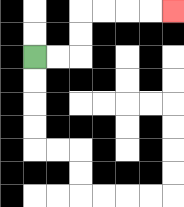{'start': '[1, 2]', 'end': '[7, 0]', 'path_directions': 'R,R,U,U,R,R,R,R', 'path_coordinates': '[[1, 2], [2, 2], [3, 2], [3, 1], [3, 0], [4, 0], [5, 0], [6, 0], [7, 0]]'}